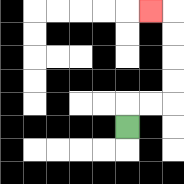{'start': '[5, 5]', 'end': '[6, 0]', 'path_directions': 'U,R,R,U,U,U,U,L', 'path_coordinates': '[[5, 5], [5, 4], [6, 4], [7, 4], [7, 3], [7, 2], [7, 1], [7, 0], [6, 0]]'}